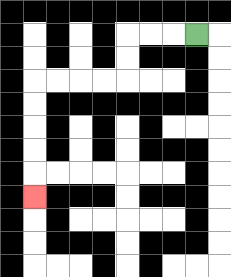{'start': '[8, 1]', 'end': '[1, 8]', 'path_directions': 'L,L,L,D,D,L,L,L,L,D,D,D,D,D', 'path_coordinates': '[[8, 1], [7, 1], [6, 1], [5, 1], [5, 2], [5, 3], [4, 3], [3, 3], [2, 3], [1, 3], [1, 4], [1, 5], [1, 6], [1, 7], [1, 8]]'}